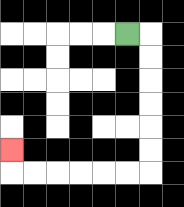{'start': '[5, 1]', 'end': '[0, 6]', 'path_directions': 'R,D,D,D,D,D,D,L,L,L,L,L,L,U', 'path_coordinates': '[[5, 1], [6, 1], [6, 2], [6, 3], [6, 4], [6, 5], [6, 6], [6, 7], [5, 7], [4, 7], [3, 7], [2, 7], [1, 7], [0, 7], [0, 6]]'}